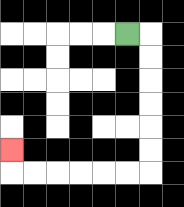{'start': '[5, 1]', 'end': '[0, 6]', 'path_directions': 'R,D,D,D,D,D,D,L,L,L,L,L,L,U', 'path_coordinates': '[[5, 1], [6, 1], [6, 2], [6, 3], [6, 4], [6, 5], [6, 6], [6, 7], [5, 7], [4, 7], [3, 7], [2, 7], [1, 7], [0, 7], [0, 6]]'}